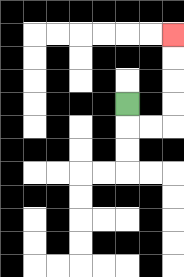{'start': '[5, 4]', 'end': '[7, 1]', 'path_directions': 'D,R,R,U,U,U,U', 'path_coordinates': '[[5, 4], [5, 5], [6, 5], [7, 5], [7, 4], [7, 3], [7, 2], [7, 1]]'}